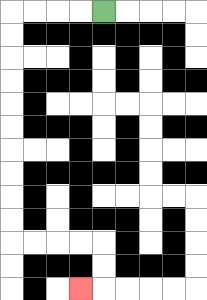{'start': '[4, 0]', 'end': '[3, 12]', 'path_directions': 'L,L,L,L,D,D,D,D,D,D,D,D,D,D,R,R,R,R,D,D,L', 'path_coordinates': '[[4, 0], [3, 0], [2, 0], [1, 0], [0, 0], [0, 1], [0, 2], [0, 3], [0, 4], [0, 5], [0, 6], [0, 7], [0, 8], [0, 9], [0, 10], [1, 10], [2, 10], [3, 10], [4, 10], [4, 11], [4, 12], [3, 12]]'}